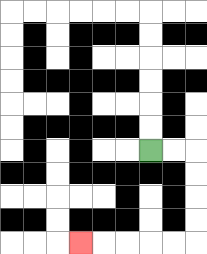{'start': '[6, 6]', 'end': '[3, 10]', 'path_directions': 'R,R,D,D,D,D,L,L,L,L,L', 'path_coordinates': '[[6, 6], [7, 6], [8, 6], [8, 7], [8, 8], [8, 9], [8, 10], [7, 10], [6, 10], [5, 10], [4, 10], [3, 10]]'}